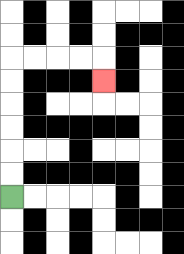{'start': '[0, 8]', 'end': '[4, 3]', 'path_directions': 'U,U,U,U,U,U,R,R,R,R,D', 'path_coordinates': '[[0, 8], [0, 7], [0, 6], [0, 5], [0, 4], [0, 3], [0, 2], [1, 2], [2, 2], [3, 2], [4, 2], [4, 3]]'}